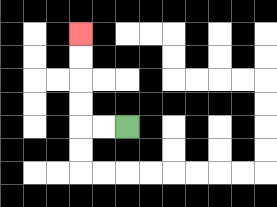{'start': '[5, 5]', 'end': '[3, 1]', 'path_directions': 'L,L,U,U,U,U', 'path_coordinates': '[[5, 5], [4, 5], [3, 5], [3, 4], [3, 3], [3, 2], [3, 1]]'}